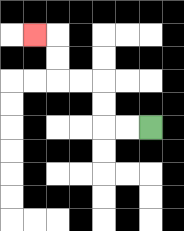{'start': '[6, 5]', 'end': '[1, 1]', 'path_directions': 'L,L,U,U,L,L,U,U,L', 'path_coordinates': '[[6, 5], [5, 5], [4, 5], [4, 4], [4, 3], [3, 3], [2, 3], [2, 2], [2, 1], [1, 1]]'}